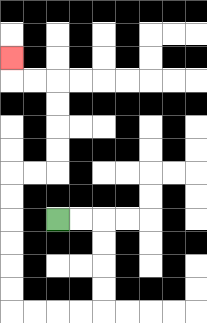{'start': '[2, 9]', 'end': '[0, 2]', 'path_directions': 'R,R,D,D,D,D,L,L,L,L,U,U,U,U,U,U,R,R,U,U,U,U,L,L,U', 'path_coordinates': '[[2, 9], [3, 9], [4, 9], [4, 10], [4, 11], [4, 12], [4, 13], [3, 13], [2, 13], [1, 13], [0, 13], [0, 12], [0, 11], [0, 10], [0, 9], [0, 8], [0, 7], [1, 7], [2, 7], [2, 6], [2, 5], [2, 4], [2, 3], [1, 3], [0, 3], [0, 2]]'}